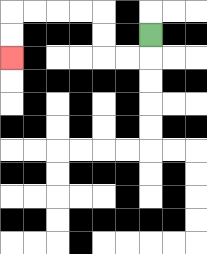{'start': '[6, 1]', 'end': '[0, 2]', 'path_directions': 'D,L,L,U,U,L,L,L,L,D,D', 'path_coordinates': '[[6, 1], [6, 2], [5, 2], [4, 2], [4, 1], [4, 0], [3, 0], [2, 0], [1, 0], [0, 0], [0, 1], [0, 2]]'}